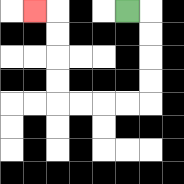{'start': '[5, 0]', 'end': '[1, 0]', 'path_directions': 'R,D,D,D,D,L,L,L,L,U,U,U,U,L', 'path_coordinates': '[[5, 0], [6, 0], [6, 1], [6, 2], [6, 3], [6, 4], [5, 4], [4, 4], [3, 4], [2, 4], [2, 3], [2, 2], [2, 1], [2, 0], [1, 0]]'}